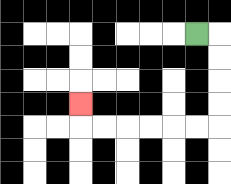{'start': '[8, 1]', 'end': '[3, 4]', 'path_directions': 'R,D,D,D,D,L,L,L,L,L,L,U', 'path_coordinates': '[[8, 1], [9, 1], [9, 2], [9, 3], [9, 4], [9, 5], [8, 5], [7, 5], [6, 5], [5, 5], [4, 5], [3, 5], [3, 4]]'}